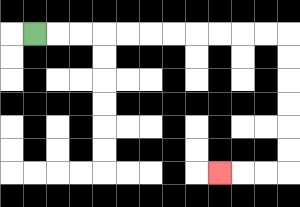{'start': '[1, 1]', 'end': '[9, 7]', 'path_directions': 'R,R,R,R,R,R,R,R,R,R,R,D,D,D,D,D,D,L,L,L', 'path_coordinates': '[[1, 1], [2, 1], [3, 1], [4, 1], [5, 1], [6, 1], [7, 1], [8, 1], [9, 1], [10, 1], [11, 1], [12, 1], [12, 2], [12, 3], [12, 4], [12, 5], [12, 6], [12, 7], [11, 7], [10, 7], [9, 7]]'}